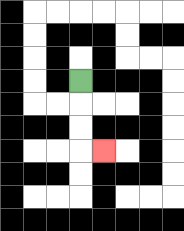{'start': '[3, 3]', 'end': '[4, 6]', 'path_directions': 'D,D,D,R', 'path_coordinates': '[[3, 3], [3, 4], [3, 5], [3, 6], [4, 6]]'}